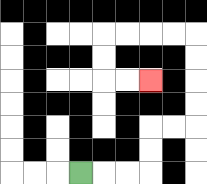{'start': '[3, 7]', 'end': '[6, 3]', 'path_directions': 'R,R,R,U,U,R,R,U,U,U,U,L,L,L,L,D,D,R,R', 'path_coordinates': '[[3, 7], [4, 7], [5, 7], [6, 7], [6, 6], [6, 5], [7, 5], [8, 5], [8, 4], [8, 3], [8, 2], [8, 1], [7, 1], [6, 1], [5, 1], [4, 1], [4, 2], [4, 3], [5, 3], [6, 3]]'}